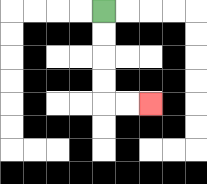{'start': '[4, 0]', 'end': '[6, 4]', 'path_directions': 'D,D,D,D,R,R', 'path_coordinates': '[[4, 0], [4, 1], [4, 2], [4, 3], [4, 4], [5, 4], [6, 4]]'}